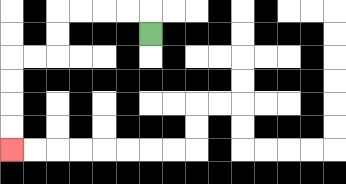{'start': '[6, 1]', 'end': '[0, 6]', 'path_directions': 'U,L,L,L,L,D,D,L,L,D,D,D,D', 'path_coordinates': '[[6, 1], [6, 0], [5, 0], [4, 0], [3, 0], [2, 0], [2, 1], [2, 2], [1, 2], [0, 2], [0, 3], [0, 4], [0, 5], [0, 6]]'}